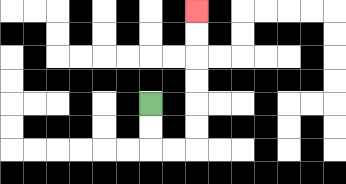{'start': '[6, 4]', 'end': '[8, 0]', 'path_directions': 'D,D,R,R,U,U,U,U,U,U', 'path_coordinates': '[[6, 4], [6, 5], [6, 6], [7, 6], [8, 6], [8, 5], [8, 4], [8, 3], [8, 2], [8, 1], [8, 0]]'}